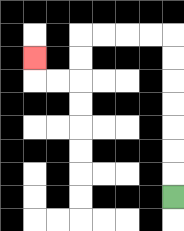{'start': '[7, 8]', 'end': '[1, 2]', 'path_directions': 'U,U,U,U,U,U,U,L,L,L,L,D,D,L,L,U', 'path_coordinates': '[[7, 8], [7, 7], [7, 6], [7, 5], [7, 4], [7, 3], [7, 2], [7, 1], [6, 1], [5, 1], [4, 1], [3, 1], [3, 2], [3, 3], [2, 3], [1, 3], [1, 2]]'}